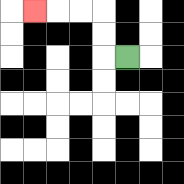{'start': '[5, 2]', 'end': '[1, 0]', 'path_directions': 'L,U,U,L,L,L', 'path_coordinates': '[[5, 2], [4, 2], [4, 1], [4, 0], [3, 0], [2, 0], [1, 0]]'}